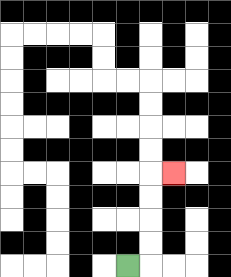{'start': '[5, 11]', 'end': '[7, 7]', 'path_directions': 'R,U,U,U,U,R', 'path_coordinates': '[[5, 11], [6, 11], [6, 10], [6, 9], [6, 8], [6, 7], [7, 7]]'}